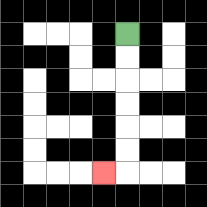{'start': '[5, 1]', 'end': '[4, 7]', 'path_directions': 'D,D,D,D,D,D,L', 'path_coordinates': '[[5, 1], [5, 2], [5, 3], [5, 4], [5, 5], [5, 6], [5, 7], [4, 7]]'}